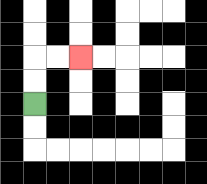{'start': '[1, 4]', 'end': '[3, 2]', 'path_directions': 'U,U,R,R', 'path_coordinates': '[[1, 4], [1, 3], [1, 2], [2, 2], [3, 2]]'}